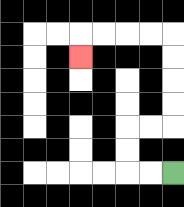{'start': '[7, 7]', 'end': '[3, 2]', 'path_directions': 'L,L,U,U,R,R,U,U,U,U,L,L,L,L,D', 'path_coordinates': '[[7, 7], [6, 7], [5, 7], [5, 6], [5, 5], [6, 5], [7, 5], [7, 4], [7, 3], [7, 2], [7, 1], [6, 1], [5, 1], [4, 1], [3, 1], [3, 2]]'}